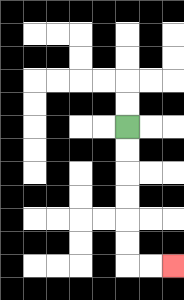{'start': '[5, 5]', 'end': '[7, 11]', 'path_directions': 'D,D,D,D,D,D,R,R', 'path_coordinates': '[[5, 5], [5, 6], [5, 7], [5, 8], [5, 9], [5, 10], [5, 11], [6, 11], [7, 11]]'}